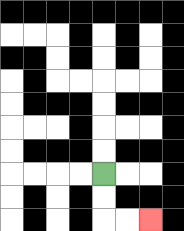{'start': '[4, 7]', 'end': '[6, 9]', 'path_directions': 'D,D,R,R', 'path_coordinates': '[[4, 7], [4, 8], [4, 9], [5, 9], [6, 9]]'}